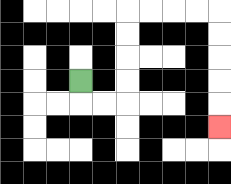{'start': '[3, 3]', 'end': '[9, 5]', 'path_directions': 'D,R,R,U,U,U,U,R,R,R,R,D,D,D,D,D', 'path_coordinates': '[[3, 3], [3, 4], [4, 4], [5, 4], [5, 3], [5, 2], [5, 1], [5, 0], [6, 0], [7, 0], [8, 0], [9, 0], [9, 1], [9, 2], [9, 3], [9, 4], [9, 5]]'}